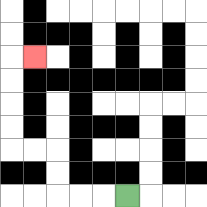{'start': '[5, 8]', 'end': '[1, 2]', 'path_directions': 'L,L,L,U,U,L,L,U,U,U,U,R', 'path_coordinates': '[[5, 8], [4, 8], [3, 8], [2, 8], [2, 7], [2, 6], [1, 6], [0, 6], [0, 5], [0, 4], [0, 3], [0, 2], [1, 2]]'}